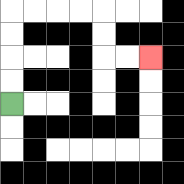{'start': '[0, 4]', 'end': '[6, 2]', 'path_directions': 'U,U,U,U,R,R,R,R,D,D,R,R', 'path_coordinates': '[[0, 4], [0, 3], [0, 2], [0, 1], [0, 0], [1, 0], [2, 0], [3, 0], [4, 0], [4, 1], [4, 2], [5, 2], [6, 2]]'}